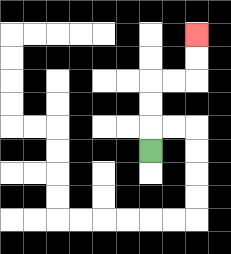{'start': '[6, 6]', 'end': '[8, 1]', 'path_directions': 'U,U,U,R,R,U,U', 'path_coordinates': '[[6, 6], [6, 5], [6, 4], [6, 3], [7, 3], [8, 3], [8, 2], [8, 1]]'}